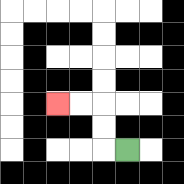{'start': '[5, 6]', 'end': '[2, 4]', 'path_directions': 'L,U,U,L,L', 'path_coordinates': '[[5, 6], [4, 6], [4, 5], [4, 4], [3, 4], [2, 4]]'}